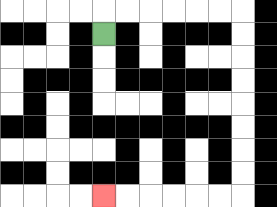{'start': '[4, 1]', 'end': '[4, 8]', 'path_directions': 'U,R,R,R,R,R,R,D,D,D,D,D,D,D,D,L,L,L,L,L,L', 'path_coordinates': '[[4, 1], [4, 0], [5, 0], [6, 0], [7, 0], [8, 0], [9, 0], [10, 0], [10, 1], [10, 2], [10, 3], [10, 4], [10, 5], [10, 6], [10, 7], [10, 8], [9, 8], [8, 8], [7, 8], [6, 8], [5, 8], [4, 8]]'}